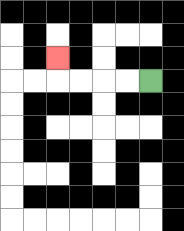{'start': '[6, 3]', 'end': '[2, 2]', 'path_directions': 'L,L,L,L,U', 'path_coordinates': '[[6, 3], [5, 3], [4, 3], [3, 3], [2, 3], [2, 2]]'}